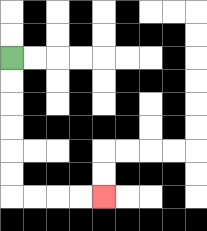{'start': '[0, 2]', 'end': '[4, 8]', 'path_directions': 'D,D,D,D,D,D,R,R,R,R', 'path_coordinates': '[[0, 2], [0, 3], [0, 4], [0, 5], [0, 6], [0, 7], [0, 8], [1, 8], [2, 8], [3, 8], [4, 8]]'}